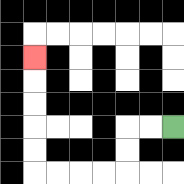{'start': '[7, 5]', 'end': '[1, 2]', 'path_directions': 'L,L,D,D,L,L,L,L,U,U,U,U,U', 'path_coordinates': '[[7, 5], [6, 5], [5, 5], [5, 6], [5, 7], [4, 7], [3, 7], [2, 7], [1, 7], [1, 6], [1, 5], [1, 4], [1, 3], [1, 2]]'}